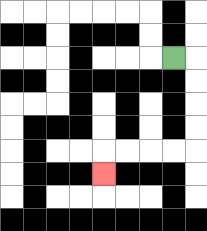{'start': '[7, 2]', 'end': '[4, 7]', 'path_directions': 'R,D,D,D,D,L,L,L,L,D', 'path_coordinates': '[[7, 2], [8, 2], [8, 3], [8, 4], [8, 5], [8, 6], [7, 6], [6, 6], [5, 6], [4, 6], [4, 7]]'}